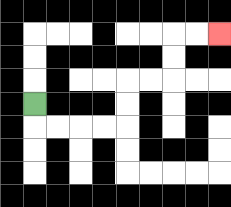{'start': '[1, 4]', 'end': '[9, 1]', 'path_directions': 'D,R,R,R,R,U,U,R,R,U,U,R,R', 'path_coordinates': '[[1, 4], [1, 5], [2, 5], [3, 5], [4, 5], [5, 5], [5, 4], [5, 3], [6, 3], [7, 3], [7, 2], [7, 1], [8, 1], [9, 1]]'}